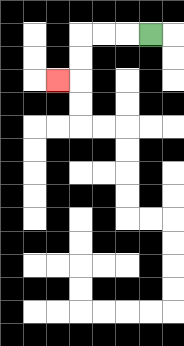{'start': '[6, 1]', 'end': '[2, 3]', 'path_directions': 'L,L,L,D,D,L', 'path_coordinates': '[[6, 1], [5, 1], [4, 1], [3, 1], [3, 2], [3, 3], [2, 3]]'}